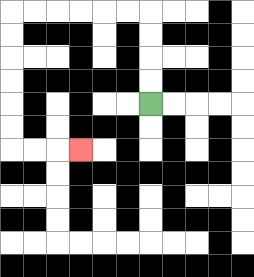{'start': '[6, 4]', 'end': '[3, 6]', 'path_directions': 'U,U,U,U,L,L,L,L,L,L,D,D,D,D,D,D,R,R,R', 'path_coordinates': '[[6, 4], [6, 3], [6, 2], [6, 1], [6, 0], [5, 0], [4, 0], [3, 0], [2, 0], [1, 0], [0, 0], [0, 1], [0, 2], [0, 3], [0, 4], [0, 5], [0, 6], [1, 6], [2, 6], [3, 6]]'}